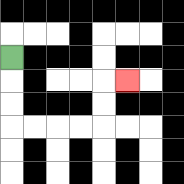{'start': '[0, 2]', 'end': '[5, 3]', 'path_directions': 'D,D,D,R,R,R,R,U,U,R', 'path_coordinates': '[[0, 2], [0, 3], [0, 4], [0, 5], [1, 5], [2, 5], [3, 5], [4, 5], [4, 4], [4, 3], [5, 3]]'}